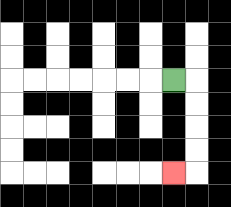{'start': '[7, 3]', 'end': '[7, 7]', 'path_directions': 'R,D,D,D,D,L', 'path_coordinates': '[[7, 3], [8, 3], [8, 4], [8, 5], [8, 6], [8, 7], [7, 7]]'}